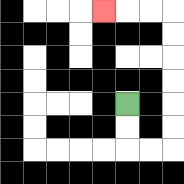{'start': '[5, 4]', 'end': '[4, 0]', 'path_directions': 'D,D,R,R,U,U,U,U,U,U,L,L,L', 'path_coordinates': '[[5, 4], [5, 5], [5, 6], [6, 6], [7, 6], [7, 5], [7, 4], [7, 3], [7, 2], [7, 1], [7, 0], [6, 0], [5, 0], [4, 0]]'}